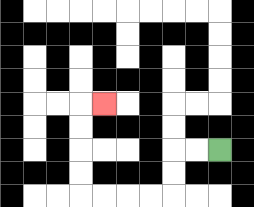{'start': '[9, 6]', 'end': '[4, 4]', 'path_directions': 'L,L,D,D,L,L,L,L,U,U,U,U,R', 'path_coordinates': '[[9, 6], [8, 6], [7, 6], [7, 7], [7, 8], [6, 8], [5, 8], [4, 8], [3, 8], [3, 7], [3, 6], [3, 5], [3, 4], [4, 4]]'}